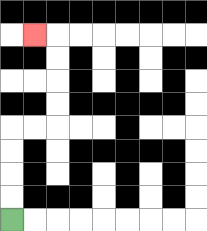{'start': '[0, 9]', 'end': '[1, 1]', 'path_directions': 'U,U,U,U,R,R,U,U,U,U,L', 'path_coordinates': '[[0, 9], [0, 8], [0, 7], [0, 6], [0, 5], [1, 5], [2, 5], [2, 4], [2, 3], [2, 2], [2, 1], [1, 1]]'}